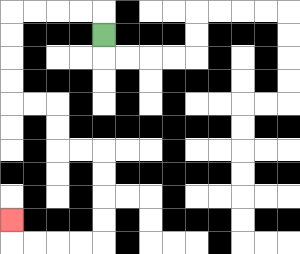{'start': '[4, 1]', 'end': '[0, 9]', 'path_directions': 'U,L,L,L,L,D,D,D,D,R,R,D,D,R,R,D,D,D,D,L,L,L,L,U', 'path_coordinates': '[[4, 1], [4, 0], [3, 0], [2, 0], [1, 0], [0, 0], [0, 1], [0, 2], [0, 3], [0, 4], [1, 4], [2, 4], [2, 5], [2, 6], [3, 6], [4, 6], [4, 7], [4, 8], [4, 9], [4, 10], [3, 10], [2, 10], [1, 10], [0, 10], [0, 9]]'}